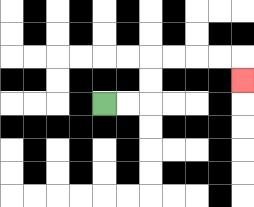{'start': '[4, 4]', 'end': '[10, 3]', 'path_directions': 'R,R,U,U,R,R,R,R,D', 'path_coordinates': '[[4, 4], [5, 4], [6, 4], [6, 3], [6, 2], [7, 2], [8, 2], [9, 2], [10, 2], [10, 3]]'}